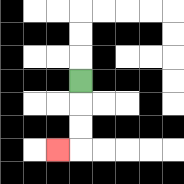{'start': '[3, 3]', 'end': '[2, 6]', 'path_directions': 'D,D,D,L', 'path_coordinates': '[[3, 3], [3, 4], [3, 5], [3, 6], [2, 6]]'}